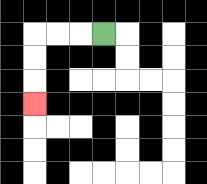{'start': '[4, 1]', 'end': '[1, 4]', 'path_directions': 'L,L,L,D,D,D', 'path_coordinates': '[[4, 1], [3, 1], [2, 1], [1, 1], [1, 2], [1, 3], [1, 4]]'}